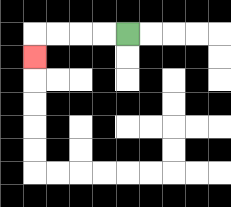{'start': '[5, 1]', 'end': '[1, 2]', 'path_directions': 'L,L,L,L,D', 'path_coordinates': '[[5, 1], [4, 1], [3, 1], [2, 1], [1, 1], [1, 2]]'}